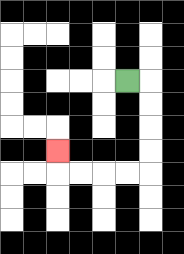{'start': '[5, 3]', 'end': '[2, 6]', 'path_directions': 'R,D,D,D,D,L,L,L,L,U', 'path_coordinates': '[[5, 3], [6, 3], [6, 4], [6, 5], [6, 6], [6, 7], [5, 7], [4, 7], [3, 7], [2, 7], [2, 6]]'}